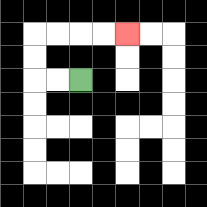{'start': '[3, 3]', 'end': '[5, 1]', 'path_directions': 'L,L,U,U,R,R,R,R', 'path_coordinates': '[[3, 3], [2, 3], [1, 3], [1, 2], [1, 1], [2, 1], [3, 1], [4, 1], [5, 1]]'}